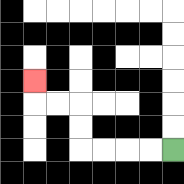{'start': '[7, 6]', 'end': '[1, 3]', 'path_directions': 'L,L,L,L,U,U,L,L,U', 'path_coordinates': '[[7, 6], [6, 6], [5, 6], [4, 6], [3, 6], [3, 5], [3, 4], [2, 4], [1, 4], [1, 3]]'}